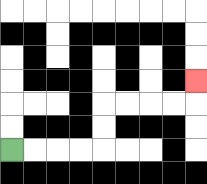{'start': '[0, 6]', 'end': '[8, 3]', 'path_directions': 'R,R,R,R,U,U,R,R,R,R,U', 'path_coordinates': '[[0, 6], [1, 6], [2, 6], [3, 6], [4, 6], [4, 5], [4, 4], [5, 4], [6, 4], [7, 4], [8, 4], [8, 3]]'}